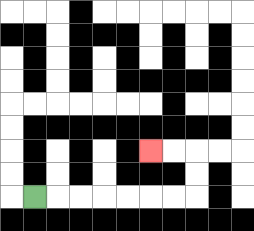{'start': '[1, 8]', 'end': '[6, 6]', 'path_directions': 'R,R,R,R,R,R,R,U,U,L,L', 'path_coordinates': '[[1, 8], [2, 8], [3, 8], [4, 8], [5, 8], [6, 8], [7, 8], [8, 8], [8, 7], [8, 6], [7, 6], [6, 6]]'}